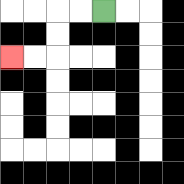{'start': '[4, 0]', 'end': '[0, 2]', 'path_directions': 'L,L,D,D,L,L', 'path_coordinates': '[[4, 0], [3, 0], [2, 0], [2, 1], [2, 2], [1, 2], [0, 2]]'}